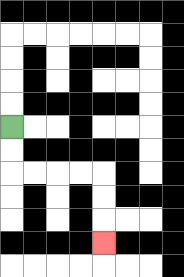{'start': '[0, 5]', 'end': '[4, 10]', 'path_directions': 'D,D,R,R,R,R,D,D,D', 'path_coordinates': '[[0, 5], [0, 6], [0, 7], [1, 7], [2, 7], [3, 7], [4, 7], [4, 8], [4, 9], [4, 10]]'}